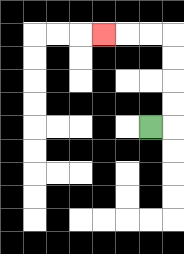{'start': '[6, 5]', 'end': '[4, 1]', 'path_directions': 'R,U,U,U,U,L,L,L', 'path_coordinates': '[[6, 5], [7, 5], [7, 4], [7, 3], [7, 2], [7, 1], [6, 1], [5, 1], [4, 1]]'}